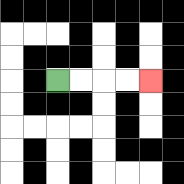{'start': '[2, 3]', 'end': '[6, 3]', 'path_directions': 'R,R,R,R', 'path_coordinates': '[[2, 3], [3, 3], [4, 3], [5, 3], [6, 3]]'}